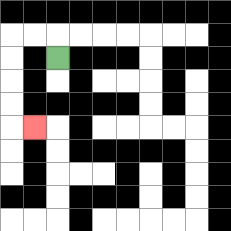{'start': '[2, 2]', 'end': '[1, 5]', 'path_directions': 'U,L,L,D,D,D,D,R', 'path_coordinates': '[[2, 2], [2, 1], [1, 1], [0, 1], [0, 2], [0, 3], [0, 4], [0, 5], [1, 5]]'}